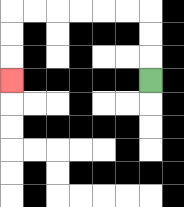{'start': '[6, 3]', 'end': '[0, 3]', 'path_directions': 'U,U,U,L,L,L,L,L,L,D,D,D', 'path_coordinates': '[[6, 3], [6, 2], [6, 1], [6, 0], [5, 0], [4, 0], [3, 0], [2, 0], [1, 0], [0, 0], [0, 1], [0, 2], [0, 3]]'}